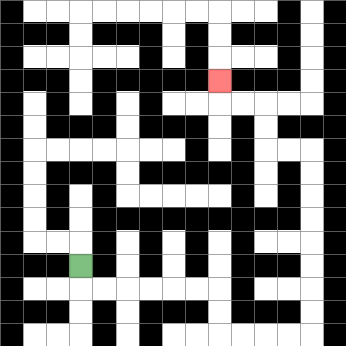{'start': '[3, 11]', 'end': '[9, 3]', 'path_directions': 'D,R,R,R,R,R,R,D,D,R,R,R,R,U,U,U,U,U,U,U,U,L,L,U,U,L,L,U', 'path_coordinates': '[[3, 11], [3, 12], [4, 12], [5, 12], [6, 12], [7, 12], [8, 12], [9, 12], [9, 13], [9, 14], [10, 14], [11, 14], [12, 14], [13, 14], [13, 13], [13, 12], [13, 11], [13, 10], [13, 9], [13, 8], [13, 7], [13, 6], [12, 6], [11, 6], [11, 5], [11, 4], [10, 4], [9, 4], [9, 3]]'}